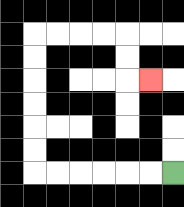{'start': '[7, 7]', 'end': '[6, 3]', 'path_directions': 'L,L,L,L,L,L,U,U,U,U,U,U,R,R,R,R,D,D,R', 'path_coordinates': '[[7, 7], [6, 7], [5, 7], [4, 7], [3, 7], [2, 7], [1, 7], [1, 6], [1, 5], [1, 4], [1, 3], [1, 2], [1, 1], [2, 1], [3, 1], [4, 1], [5, 1], [5, 2], [5, 3], [6, 3]]'}